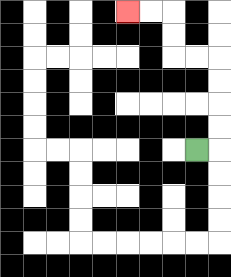{'start': '[8, 6]', 'end': '[5, 0]', 'path_directions': 'R,U,U,U,U,L,L,U,U,L,L', 'path_coordinates': '[[8, 6], [9, 6], [9, 5], [9, 4], [9, 3], [9, 2], [8, 2], [7, 2], [7, 1], [7, 0], [6, 0], [5, 0]]'}